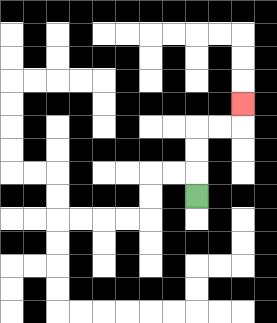{'start': '[8, 8]', 'end': '[10, 4]', 'path_directions': 'U,U,U,R,R,U', 'path_coordinates': '[[8, 8], [8, 7], [8, 6], [8, 5], [9, 5], [10, 5], [10, 4]]'}